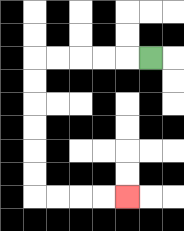{'start': '[6, 2]', 'end': '[5, 8]', 'path_directions': 'L,L,L,L,L,D,D,D,D,D,D,R,R,R,R', 'path_coordinates': '[[6, 2], [5, 2], [4, 2], [3, 2], [2, 2], [1, 2], [1, 3], [1, 4], [1, 5], [1, 6], [1, 7], [1, 8], [2, 8], [3, 8], [4, 8], [5, 8]]'}